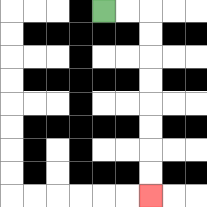{'start': '[4, 0]', 'end': '[6, 8]', 'path_directions': 'R,R,D,D,D,D,D,D,D,D', 'path_coordinates': '[[4, 0], [5, 0], [6, 0], [6, 1], [6, 2], [6, 3], [6, 4], [6, 5], [6, 6], [6, 7], [6, 8]]'}